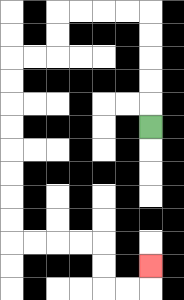{'start': '[6, 5]', 'end': '[6, 11]', 'path_directions': 'U,U,U,U,U,L,L,L,L,D,D,L,L,D,D,D,D,D,D,D,D,R,R,R,R,D,D,R,R,U', 'path_coordinates': '[[6, 5], [6, 4], [6, 3], [6, 2], [6, 1], [6, 0], [5, 0], [4, 0], [3, 0], [2, 0], [2, 1], [2, 2], [1, 2], [0, 2], [0, 3], [0, 4], [0, 5], [0, 6], [0, 7], [0, 8], [0, 9], [0, 10], [1, 10], [2, 10], [3, 10], [4, 10], [4, 11], [4, 12], [5, 12], [6, 12], [6, 11]]'}